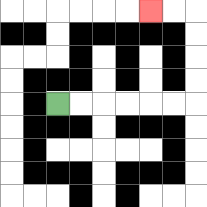{'start': '[2, 4]', 'end': '[6, 0]', 'path_directions': 'R,R,R,R,R,R,U,U,U,U,L,L', 'path_coordinates': '[[2, 4], [3, 4], [4, 4], [5, 4], [6, 4], [7, 4], [8, 4], [8, 3], [8, 2], [8, 1], [8, 0], [7, 0], [6, 0]]'}